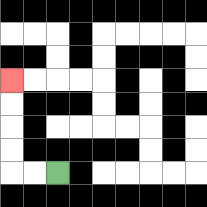{'start': '[2, 7]', 'end': '[0, 3]', 'path_directions': 'L,L,U,U,U,U', 'path_coordinates': '[[2, 7], [1, 7], [0, 7], [0, 6], [0, 5], [0, 4], [0, 3]]'}